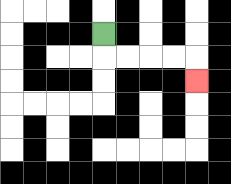{'start': '[4, 1]', 'end': '[8, 3]', 'path_directions': 'D,R,R,R,R,D', 'path_coordinates': '[[4, 1], [4, 2], [5, 2], [6, 2], [7, 2], [8, 2], [8, 3]]'}